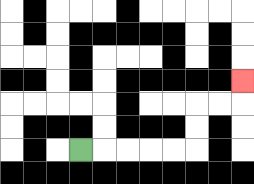{'start': '[3, 6]', 'end': '[10, 3]', 'path_directions': 'R,R,R,R,R,U,U,R,R,U', 'path_coordinates': '[[3, 6], [4, 6], [5, 6], [6, 6], [7, 6], [8, 6], [8, 5], [8, 4], [9, 4], [10, 4], [10, 3]]'}